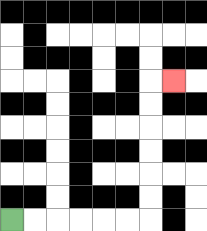{'start': '[0, 9]', 'end': '[7, 3]', 'path_directions': 'R,R,R,R,R,R,U,U,U,U,U,U,R', 'path_coordinates': '[[0, 9], [1, 9], [2, 9], [3, 9], [4, 9], [5, 9], [6, 9], [6, 8], [6, 7], [6, 6], [6, 5], [6, 4], [6, 3], [7, 3]]'}